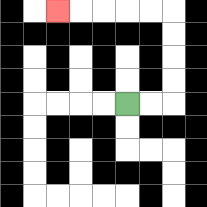{'start': '[5, 4]', 'end': '[2, 0]', 'path_directions': 'R,R,U,U,U,U,L,L,L,L,L', 'path_coordinates': '[[5, 4], [6, 4], [7, 4], [7, 3], [7, 2], [7, 1], [7, 0], [6, 0], [5, 0], [4, 0], [3, 0], [2, 0]]'}